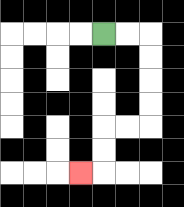{'start': '[4, 1]', 'end': '[3, 7]', 'path_directions': 'R,R,D,D,D,D,L,L,D,D,L', 'path_coordinates': '[[4, 1], [5, 1], [6, 1], [6, 2], [6, 3], [6, 4], [6, 5], [5, 5], [4, 5], [4, 6], [4, 7], [3, 7]]'}